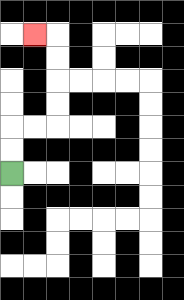{'start': '[0, 7]', 'end': '[1, 1]', 'path_directions': 'U,U,R,R,U,U,U,U,L', 'path_coordinates': '[[0, 7], [0, 6], [0, 5], [1, 5], [2, 5], [2, 4], [2, 3], [2, 2], [2, 1], [1, 1]]'}